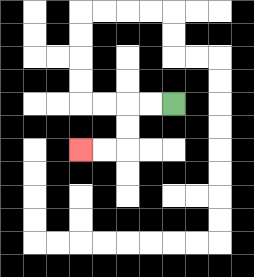{'start': '[7, 4]', 'end': '[3, 6]', 'path_directions': 'L,L,D,D,L,L', 'path_coordinates': '[[7, 4], [6, 4], [5, 4], [5, 5], [5, 6], [4, 6], [3, 6]]'}